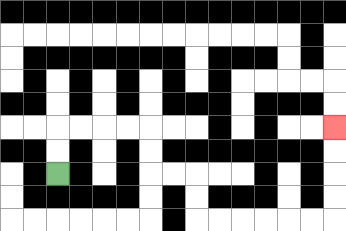{'start': '[2, 7]', 'end': '[14, 5]', 'path_directions': 'U,U,R,R,R,R,D,D,R,R,D,D,R,R,R,R,R,R,U,U,U,U', 'path_coordinates': '[[2, 7], [2, 6], [2, 5], [3, 5], [4, 5], [5, 5], [6, 5], [6, 6], [6, 7], [7, 7], [8, 7], [8, 8], [8, 9], [9, 9], [10, 9], [11, 9], [12, 9], [13, 9], [14, 9], [14, 8], [14, 7], [14, 6], [14, 5]]'}